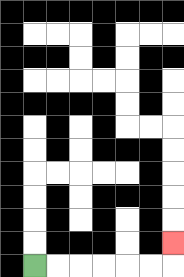{'start': '[1, 11]', 'end': '[7, 10]', 'path_directions': 'R,R,R,R,R,R,U', 'path_coordinates': '[[1, 11], [2, 11], [3, 11], [4, 11], [5, 11], [6, 11], [7, 11], [7, 10]]'}